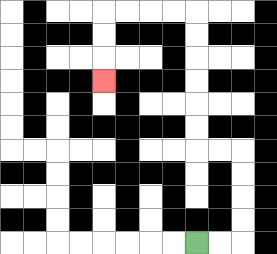{'start': '[8, 10]', 'end': '[4, 3]', 'path_directions': 'R,R,U,U,U,U,L,L,U,U,U,U,U,U,L,L,L,L,D,D,D', 'path_coordinates': '[[8, 10], [9, 10], [10, 10], [10, 9], [10, 8], [10, 7], [10, 6], [9, 6], [8, 6], [8, 5], [8, 4], [8, 3], [8, 2], [8, 1], [8, 0], [7, 0], [6, 0], [5, 0], [4, 0], [4, 1], [4, 2], [4, 3]]'}